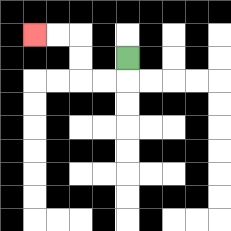{'start': '[5, 2]', 'end': '[1, 1]', 'path_directions': 'D,L,L,U,U,L,L', 'path_coordinates': '[[5, 2], [5, 3], [4, 3], [3, 3], [3, 2], [3, 1], [2, 1], [1, 1]]'}